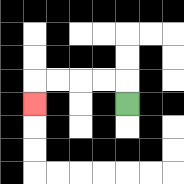{'start': '[5, 4]', 'end': '[1, 4]', 'path_directions': 'U,L,L,L,L,D', 'path_coordinates': '[[5, 4], [5, 3], [4, 3], [3, 3], [2, 3], [1, 3], [1, 4]]'}